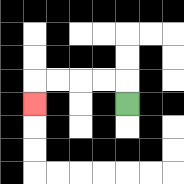{'start': '[5, 4]', 'end': '[1, 4]', 'path_directions': 'U,L,L,L,L,D', 'path_coordinates': '[[5, 4], [5, 3], [4, 3], [3, 3], [2, 3], [1, 3], [1, 4]]'}